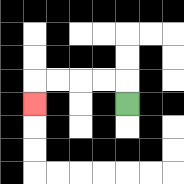{'start': '[5, 4]', 'end': '[1, 4]', 'path_directions': 'U,L,L,L,L,D', 'path_coordinates': '[[5, 4], [5, 3], [4, 3], [3, 3], [2, 3], [1, 3], [1, 4]]'}